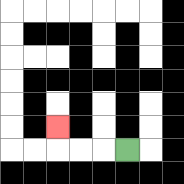{'start': '[5, 6]', 'end': '[2, 5]', 'path_directions': 'L,L,L,U', 'path_coordinates': '[[5, 6], [4, 6], [3, 6], [2, 6], [2, 5]]'}